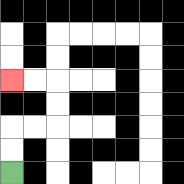{'start': '[0, 7]', 'end': '[0, 3]', 'path_directions': 'U,U,R,R,U,U,L,L', 'path_coordinates': '[[0, 7], [0, 6], [0, 5], [1, 5], [2, 5], [2, 4], [2, 3], [1, 3], [0, 3]]'}